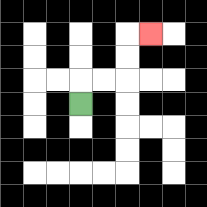{'start': '[3, 4]', 'end': '[6, 1]', 'path_directions': 'U,R,R,U,U,R', 'path_coordinates': '[[3, 4], [3, 3], [4, 3], [5, 3], [5, 2], [5, 1], [6, 1]]'}